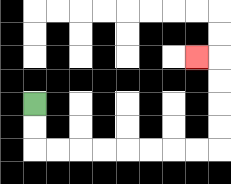{'start': '[1, 4]', 'end': '[8, 2]', 'path_directions': 'D,D,R,R,R,R,R,R,R,R,U,U,U,U,L', 'path_coordinates': '[[1, 4], [1, 5], [1, 6], [2, 6], [3, 6], [4, 6], [5, 6], [6, 6], [7, 6], [8, 6], [9, 6], [9, 5], [9, 4], [9, 3], [9, 2], [8, 2]]'}